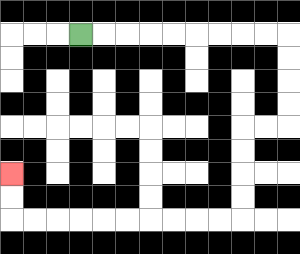{'start': '[3, 1]', 'end': '[0, 7]', 'path_directions': 'R,R,R,R,R,R,R,R,R,D,D,D,D,L,L,D,D,D,D,L,L,L,L,L,L,L,L,L,L,U,U', 'path_coordinates': '[[3, 1], [4, 1], [5, 1], [6, 1], [7, 1], [8, 1], [9, 1], [10, 1], [11, 1], [12, 1], [12, 2], [12, 3], [12, 4], [12, 5], [11, 5], [10, 5], [10, 6], [10, 7], [10, 8], [10, 9], [9, 9], [8, 9], [7, 9], [6, 9], [5, 9], [4, 9], [3, 9], [2, 9], [1, 9], [0, 9], [0, 8], [0, 7]]'}